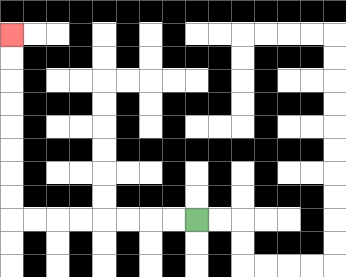{'start': '[8, 9]', 'end': '[0, 1]', 'path_directions': 'L,L,L,L,L,L,L,L,U,U,U,U,U,U,U,U', 'path_coordinates': '[[8, 9], [7, 9], [6, 9], [5, 9], [4, 9], [3, 9], [2, 9], [1, 9], [0, 9], [0, 8], [0, 7], [0, 6], [0, 5], [0, 4], [0, 3], [0, 2], [0, 1]]'}